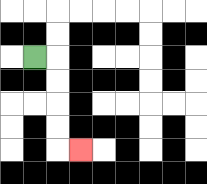{'start': '[1, 2]', 'end': '[3, 6]', 'path_directions': 'R,D,D,D,D,R', 'path_coordinates': '[[1, 2], [2, 2], [2, 3], [2, 4], [2, 5], [2, 6], [3, 6]]'}